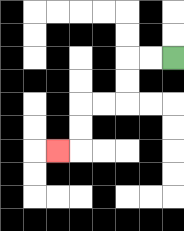{'start': '[7, 2]', 'end': '[2, 6]', 'path_directions': 'L,L,D,D,L,L,D,D,L', 'path_coordinates': '[[7, 2], [6, 2], [5, 2], [5, 3], [5, 4], [4, 4], [3, 4], [3, 5], [3, 6], [2, 6]]'}